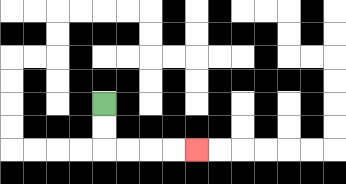{'start': '[4, 4]', 'end': '[8, 6]', 'path_directions': 'D,D,R,R,R,R', 'path_coordinates': '[[4, 4], [4, 5], [4, 6], [5, 6], [6, 6], [7, 6], [8, 6]]'}